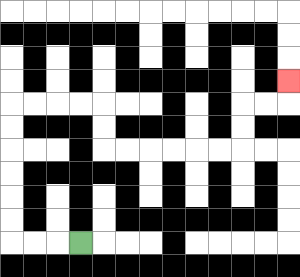{'start': '[3, 10]', 'end': '[12, 3]', 'path_directions': 'L,L,L,U,U,U,U,U,U,R,R,R,R,D,D,R,R,R,R,R,R,U,U,R,R,U', 'path_coordinates': '[[3, 10], [2, 10], [1, 10], [0, 10], [0, 9], [0, 8], [0, 7], [0, 6], [0, 5], [0, 4], [1, 4], [2, 4], [3, 4], [4, 4], [4, 5], [4, 6], [5, 6], [6, 6], [7, 6], [8, 6], [9, 6], [10, 6], [10, 5], [10, 4], [11, 4], [12, 4], [12, 3]]'}